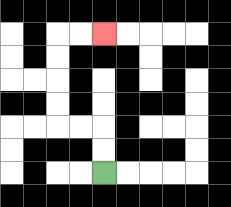{'start': '[4, 7]', 'end': '[4, 1]', 'path_directions': 'U,U,L,L,U,U,U,U,R,R', 'path_coordinates': '[[4, 7], [4, 6], [4, 5], [3, 5], [2, 5], [2, 4], [2, 3], [2, 2], [2, 1], [3, 1], [4, 1]]'}